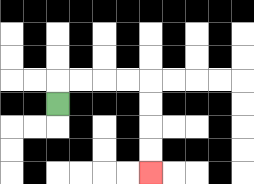{'start': '[2, 4]', 'end': '[6, 7]', 'path_directions': 'U,R,R,R,R,D,D,D,D', 'path_coordinates': '[[2, 4], [2, 3], [3, 3], [4, 3], [5, 3], [6, 3], [6, 4], [6, 5], [6, 6], [6, 7]]'}